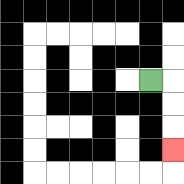{'start': '[6, 3]', 'end': '[7, 6]', 'path_directions': 'R,D,D,D', 'path_coordinates': '[[6, 3], [7, 3], [7, 4], [7, 5], [7, 6]]'}